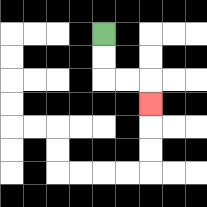{'start': '[4, 1]', 'end': '[6, 4]', 'path_directions': 'D,D,R,R,D', 'path_coordinates': '[[4, 1], [4, 2], [4, 3], [5, 3], [6, 3], [6, 4]]'}